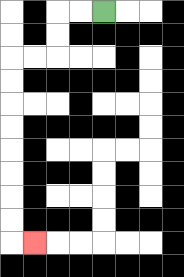{'start': '[4, 0]', 'end': '[1, 10]', 'path_directions': 'L,L,D,D,L,L,D,D,D,D,D,D,D,D,R', 'path_coordinates': '[[4, 0], [3, 0], [2, 0], [2, 1], [2, 2], [1, 2], [0, 2], [0, 3], [0, 4], [0, 5], [0, 6], [0, 7], [0, 8], [0, 9], [0, 10], [1, 10]]'}